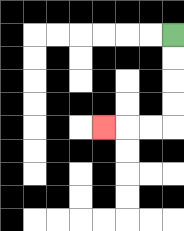{'start': '[7, 1]', 'end': '[4, 5]', 'path_directions': 'D,D,D,D,L,L,L', 'path_coordinates': '[[7, 1], [7, 2], [7, 3], [7, 4], [7, 5], [6, 5], [5, 5], [4, 5]]'}